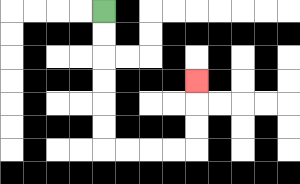{'start': '[4, 0]', 'end': '[8, 3]', 'path_directions': 'D,D,D,D,D,D,R,R,R,R,U,U,U', 'path_coordinates': '[[4, 0], [4, 1], [4, 2], [4, 3], [4, 4], [4, 5], [4, 6], [5, 6], [6, 6], [7, 6], [8, 6], [8, 5], [8, 4], [8, 3]]'}